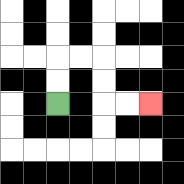{'start': '[2, 4]', 'end': '[6, 4]', 'path_directions': 'U,U,R,R,D,D,R,R', 'path_coordinates': '[[2, 4], [2, 3], [2, 2], [3, 2], [4, 2], [4, 3], [4, 4], [5, 4], [6, 4]]'}